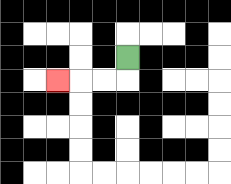{'start': '[5, 2]', 'end': '[2, 3]', 'path_directions': 'D,L,L,L', 'path_coordinates': '[[5, 2], [5, 3], [4, 3], [3, 3], [2, 3]]'}